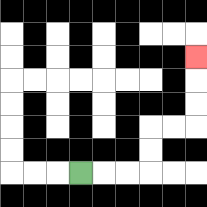{'start': '[3, 7]', 'end': '[8, 2]', 'path_directions': 'R,R,R,U,U,R,R,U,U,U', 'path_coordinates': '[[3, 7], [4, 7], [5, 7], [6, 7], [6, 6], [6, 5], [7, 5], [8, 5], [8, 4], [8, 3], [8, 2]]'}